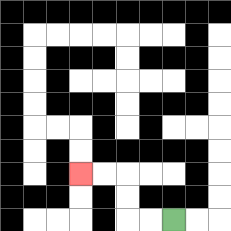{'start': '[7, 9]', 'end': '[3, 7]', 'path_directions': 'L,L,U,U,L,L', 'path_coordinates': '[[7, 9], [6, 9], [5, 9], [5, 8], [5, 7], [4, 7], [3, 7]]'}